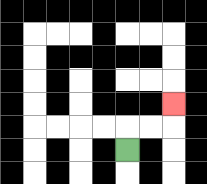{'start': '[5, 6]', 'end': '[7, 4]', 'path_directions': 'U,R,R,U', 'path_coordinates': '[[5, 6], [5, 5], [6, 5], [7, 5], [7, 4]]'}